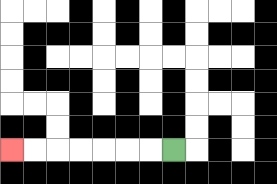{'start': '[7, 6]', 'end': '[0, 6]', 'path_directions': 'L,L,L,L,L,L,L', 'path_coordinates': '[[7, 6], [6, 6], [5, 6], [4, 6], [3, 6], [2, 6], [1, 6], [0, 6]]'}